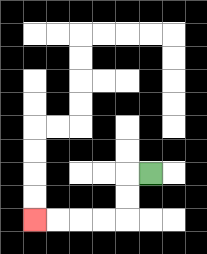{'start': '[6, 7]', 'end': '[1, 9]', 'path_directions': 'L,D,D,L,L,L,L', 'path_coordinates': '[[6, 7], [5, 7], [5, 8], [5, 9], [4, 9], [3, 9], [2, 9], [1, 9]]'}